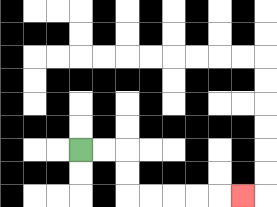{'start': '[3, 6]', 'end': '[10, 8]', 'path_directions': 'R,R,D,D,R,R,R,R,R', 'path_coordinates': '[[3, 6], [4, 6], [5, 6], [5, 7], [5, 8], [6, 8], [7, 8], [8, 8], [9, 8], [10, 8]]'}